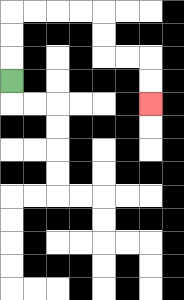{'start': '[0, 3]', 'end': '[6, 4]', 'path_directions': 'U,U,U,R,R,R,R,D,D,R,R,D,D', 'path_coordinates': '[[0, 3], [0, 2], [0, 1], [0, 0], [1, 0], [2, 0], [3, 0], [4, 0], [4, 1], [4, 2], [5, 2], [6, 2], [6, 3], [6, 4]]'}